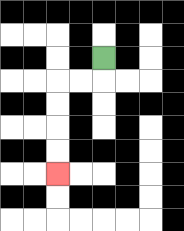{'start': '[4, 2]', 'end': '[2, 7]', 'path_directions': 'D,L,L,D,D,D,D', 'path_coordinates': '[[4, 2], [4, 3], [3, 3], [2, 3], [2, 4], [2, 5], [2, 6], [2, 7]]'}